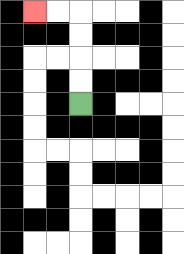{'start': '[3, 4]', 'end': '[1, 0]', 'path_directions': 'U,U,U,U,L,L', 'path_coordinates': '[[3, 4], [3, 3], [3, 2], [3, 1], [3, 0], [2, 0], [1, 0]]'}